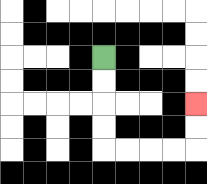{'start': '[4, 2]', 'end': '[8, 4]', 'path_directions': 'D,D,D,D,R,R,R,R,U,U', 'path_coordinates': '[[4, 2], [4, 3], [4, 4], [4, 5], [4, 6], [5, 6], [6, 6], [7, 6], [8, 6], [8, 5], [8, 4]]'}